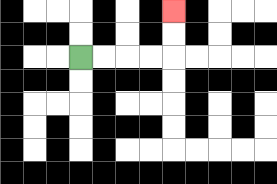{'start': '[3, 2]', 'end': '[7, 0]', 'path_directions': 'R,R,R,R,U,U', 'path_coordinates': '[[3, 2], [4, 2], [5, 2], [6, 2], [7, 2], [7, 1], [7, 0]]'}